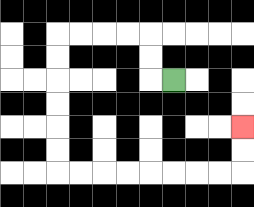{'start': '[7, 3]', 'end': '[10, 5]', 'path_directions': 'L,U,U,L,L,L,L,D,D,D,D,D,D,R,R,R,R,R,R,R,R,U,U', 'path_coordinates': '[[7, 3], [6, 3], [6, 2], [6, 1], [5, 1], [4, 1], [3, 1], [2, 1], [2, 2], [2, 3], [2, 4], [2, 5], [2, 6], [2, 7], [3, 7], [4, 7], [5, 7], [6, 7], [7, 7], [8, 7], [9, 7], [10, 7], [10, 6], [10, 5]]'}